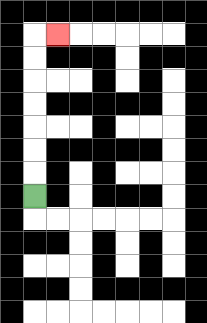{'start': '[1, 8]', 'end': '[2, 1]', 'path_directions': 'U,U,U,U,U,U,U,R', 'path_coordinates': '[[1, 8], [1, 7], [1, 6], [1, 5], [1, 4], [1, 3], [1, 2], [1, 1], [2, 1]]'}